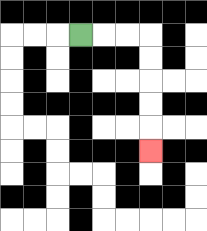{'start': '[3, 1]', 'end': '[6, 6]', 'path_directions': 'R,R,R,D,D,D,D,D', 'path_coordinates': '[[3, 1], [4, 1], [5, 1], [6, 1], [6, 2], [6, 3], [6, 4], [6, 5], [6, 6]]'}